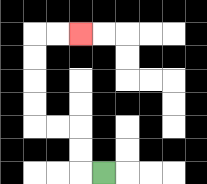{'start': '[4, 7]', 'end': '[3, 1]', 'path_directions': 'L,U,U,L,L,U,U,U,U,R,R', 'path_coordinates': '[[4, 7], [3, 7], [3, 6], [3, 5], [2, 5], [1, 5], [1, 4], [1, 3], [1, 2], [1, 1], [2, 1], [3, 1]]'}